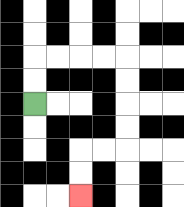{'start': '[1, 4]', 'end': '[3, 8]', 'path_directions': 'U,U,R,R,R,R,D,D,D,D,L,L,D,D', 'path_coordinates': '[[1, 4], [1, 3], [1, 2], [2, 2], [3, 2], [4, 2], [5, 2], [5, 3], [5, 4], [5, 5], [5, 6], [4, 6], [3, 6], [3, 7], [3, 8]]'}